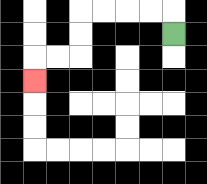{'start': '[7, 1]', 'end': '[1, 3]', 'path_directions': 'U,L,L,L,L,D,D,L,L,D', 'path_coordinates': '[[7, 1], [7, 0], [6, 0], [5, 0], [4, 0], [3, 0], [3, 1], [3, 2], [2, 2], [1, 2], [1, 3]]'}